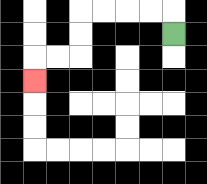{'start': '[7, 1]', 'end': '[1, 3]', 'path_directions': 'U,L,L,L,L,D,D,L,L,D', 'path_coordinates': '[[7, 1], [7, 0], [6, 0], [5, 0], [4, 0], [3, 0], [3, 1], [3, 2], [2, 2], [1, 2], [1, 3]]'}